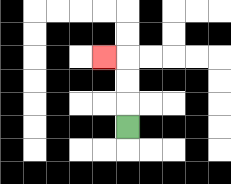{'start': '[5, 5]', 'end': '[4, 2]', 'path_directions': 'U,U,U,L', 'path_coordinates': '[[5, 5], [5, 4], [5, 3], [5, 2], [4, 2]]'}